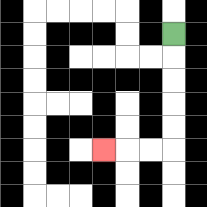{'start': '[7, 1]', 'end': '[4, 6]', 'path_directions': 'D,D,D,D,D,L,L,L', 'path_coordinates': '[[7, 1], [7, 2], [7, 3], [7, 4], [7, 5], [7, 6], [6, 6], [5, 6], [4, 6]]'}